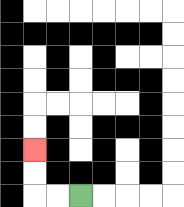{'start': '[3, 8]', 'end': '[1, 6]', 'path_directions': 'L,L,U,U', 'path_coordinates': '[[3, 8], [2, 8], [1, 8], [1, 7], [1, 6]]'}